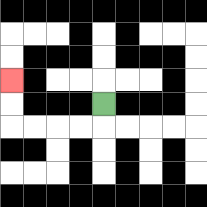{'start': '[4, 4]', 'end': '[0, 3]', 'path_directions': 'D,L,L,L,L,U,U', 'path_coordinates': '[[4, 4], [4, 5], [3, 5], [2, 5], [1, 5], [0, 5], [0, 4], [0, 3]]'}